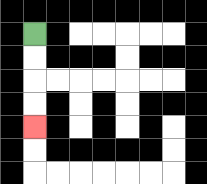{'start': '[1, 1]', 'end': '[1, 5]', 'path_directions': 'D,D,D,D', 'path_coordinates': '[[1, 1], [1, 2], [1, 3], [1, 4], [1, 5]]'}